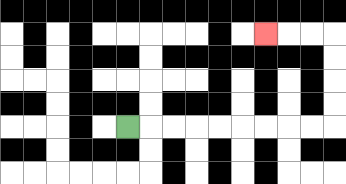{'start': '[5, 5]', 'end': '[11, 1]', 'path_directions': 'R,R,R,R,R,R,R,R,R,U,U,U,U,L,L,L', 'path_coordinates': '[[5, 5], [6, 5], [7, 5], [8, 5], [9, 5], [10, 5], [11, 5], [12, 5], [13, 5], [14, 5], [14, 4], [14, 3], [14, 2], [14, 1], [13, 1], [12, 1], [11, 1]]'}